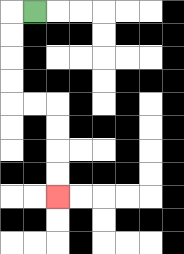{'start': '[1, 0]', 'end': '[2, 8]', 'path_directions': 'L,D,D,D,D,R,R,D,D,D,D', 'path_coordinates': '[[1, 0], [0, 0], [0, 1], [0, 2], [0, 3], [0, 4], [1, 4], [2, 4], [2, 5], [2, 6], [2, 7], [2, 8]]'}